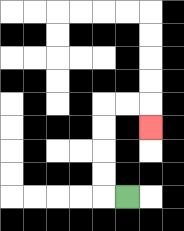{'start': '[5, 8]', 'end': '[6, 5]', 'path_directions': 'L,U,U,U,U,R,R,D', 'path_coordinates': '[[5, 8], [4, 8], [4, 7], [4, 6], [4, 5], [4, 4], [5, 4], [6, 4], [6, 5]]'}